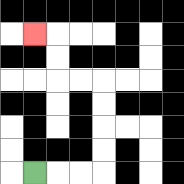{'start': '[1, 7]', 'end': '[1, 1]', 'path_directions': 'R,R,R,U,U,U,U,L,L,U,U,L', 'path_coordinates': '[[1, 7], [2, 7], [3, 7], [4, 7], [4, 6], [4, 5], [4, 4], [4, 3], [3, 3], [2, 3], [2, 2], [2, 1], [1, 1]]'}